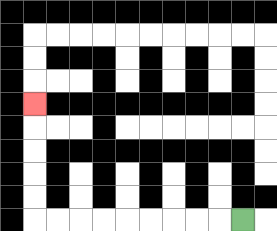{'start': '[10, 9]', 'end': '[1, 4]', 'path_directions': 'L,L,L,L,L,L,L,L,L,U,U,U,U,U', 'path_coordinates': '[[10, 9], [9, 9], [8, 9], [7, 9], [6, 9], [5, 9], [4, 9], [3, 9], [2, 9], [1, 9], [1, 8], [1, 7], [1, 6], [1, 5], [1, 4]]'}